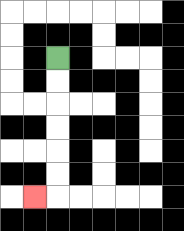{'start': '[2, 2]', 'end': '[1, 8]', 'path_directions': 'D,D,D,D,D,D,L', 'path_coordinates': '[[2, 2], [2, 3], [2, 4], [2, 5], [2, 6], [2, 7], [2, 8], [1, 8]]'}